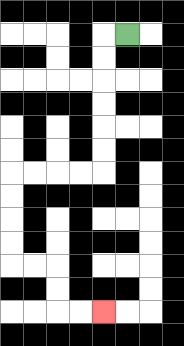{'start': '[5, 1]', 'end': '[4, 13]', 'path_directions': 'L,D,D,D,D,D,D,L,L,L,L,D,D,D,D,R,R,D,D,R,R', 'path_coordinates': '[[5, 1], [4, 1], [4, 2], [4, 3], [4, 4], [4, 5], [4, 6], [4, 7], [3, 7], [2, 7], [1, 7], [0, 7], [0, 8], [0, 9], [0, 10], [0, 11], [1, 11], [2, 11], [2, 12], [2, 13], [3, 13], [4, 13]]'}